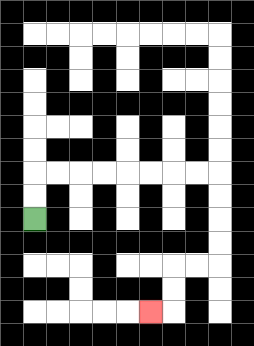{'start': '[1, 9]', 'end': '[6, 13]', 'path_directions': 'U,U,R,R,R,R,R,R,R,R,D,D,D,D,L,L,D,D,L', 'path_coordinates': '[[1, 9], [1, 8], [1, 7], [2, 7], [3, 7], [4, 7], [5, 7], [6, 7], [7, 7], [8, 7], [9, 7], [9, 8], [9, 9], [9, 10], [9, 11], [8, 11], [7, 11], [7, 12], [7, 13], [6, 13]]'}